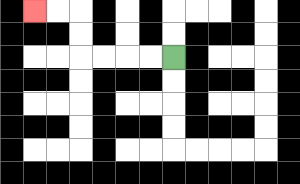{'start': '[7, 2]', 'end': '[1, 0]', 'path_directions': 'L,L,L,L,U,U,L,L', 'path_coordinates': '[[7, 2], [6, 2], [5, 2], [4, 2], [3, 2], [3, 1], [3, 0], [2, 0], [1, 0]]'}